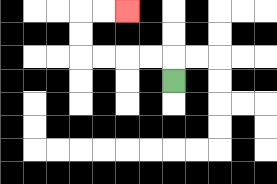{'start': '[7, 3]', 'end': '[5, 0]', 'path_directions': 'U,L,L,L,L,U,U,R,R', 'path_coordinates': '[[7, 3], [7, 2], [6, 2], [5, 2], [4, 2], [3, 2], [3, 1], [3, 0], [4, 0], [5, 0]]'}